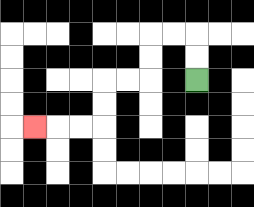{'start': '[8, 3]', 'end': '[1, 5]', 'path_directions': 'U,U,L,L,D,D,L,L,D,D,L,L,L', 'path_coordinates': '[[8, 3], [8, 2], [8, 1], [7, 1], [6, 1], [6, 2], [6, 3], [5, 3], [4, 3], [4, 4], [4, 5], [3, 5], [2, 5], [1, 5]]'}